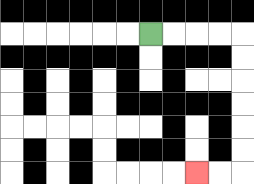{'start': '[6, 1]', 'end': '[8, 7]', 'path_directions': 'R,R,R,R,D,D,D,D,D,D,L,L', 'path_coordinates': '[[6, 1], [7, 1], [8, 1], [9, 1], [10, 1], [10, 2], [10, 3], [10, 4], [10, 5], [10, 6], [10, 7], [9, 7], [8, 7]]'}